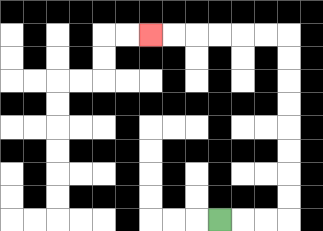{'start': '[9, 9]', 'end': '[6, 1]', 'path_directions': 'R,R,R,U,U,U,U,U,U,U,U,L,L,L,L,L,L', 'path_coordinates': '[[9, 9], [10, 9], [11, 9], [12, 9], [12, 8], [12, 7], [12, 6], [12, 5], [12, 4], [12, 3], [12, 2], [12, 1], [11, 1], [10, 1], [9, 1], [8, 1], [7, 1], [6, 1]]'}